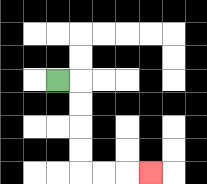{'start': '[2, 3]', 'end': '[6, 7]', 'path_directions': 'R,D,D,D,D,R,R,R', 'path_coordinates': '[[2, 3], [3, 3], [3, 4], [3, 5], [3, 6], [3, 7], [4, 7], [5, 7], [6, 7]]'}